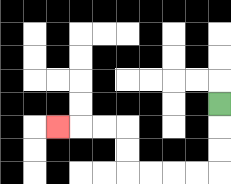{'start': '[9, 4]', 'end': '[2, 5]', 'path_directions': 'D,D,D,L,L,L,L,U,U,L,L,L', 'path_coordinates': '[[9, 4], [9, 5], [9, 6], [9, 7], [8, 7], [7, 7], [6, 7], [5, 7], [5, 6], [5, 5], [4, 5], [3, 5], [2, 5]]'}